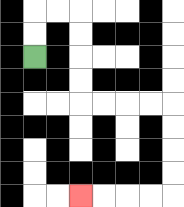{'start': '[1, 2]', 'end': '[3, 8]', 'path_directions': 'U,U,R,R,D,D,D,D,R,R,R,R,D,D,D,D,L,L,L,L', 'path_coordinates': '[[1, 2], [1, 1], [1, 0], [2, 0], [3, 0], [3, 1], [3, 2], [3, 3], [3, 4], [4, 4], [5, 4], [6, 4], [7, 4], [7, 5], [7, 6], [7, 7], [7, 8], [6, 8], [5, 8], [4, 8], [3, 8]]'}